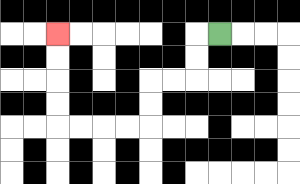{'start': '[9, 1]', 'end': '[2, 1]', 'path_directions': 'L,D,D,L,L,D,D,L,L,L,L,U,U,U,U', 'path_coordinates': '[[9, 1], [8, 1], [8, 2], [8, 3], [7, 3], [6, 3], [6, 4], [6, 5], [5, 5], [4, 5], [3, 5], [2, 5], [2, 4], [2, 3], [2, 2], [2, 1]]'}